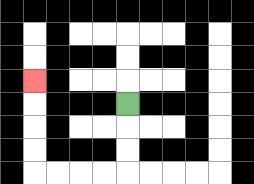{'start': '[5, 4]', 'end': '[1, 3]', 'path_directions': 'D,D,D,L,L,L,L,U,U,U,U', 'path_coordinates': '[[5, 4], [5, 5], [5, 6], [5, 7], [4, 7], [3, 7], [2, 7], [1, 7], [1, 6], [1, 5], [1, 4], [1, 3]]'}